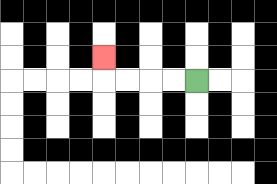{'start': '[8, 3]', 'end': '[4, 2]', 'path_directions': 'L,L,L,L,U', 'path_coordinates': '[[8, 3], [7, 3], [6, 3], [5, 3], [4, 3], [4, 2]]'}